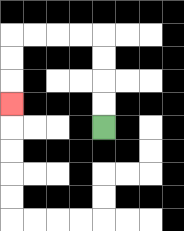{'start': '[4, 5]', 'end': '[0, 4]', 'path_directions': 'U,U,U,U,L,L,L,L,D,D,D', 'path_coordinates': '[[4, 5], [4, 4], [4, 3], [4, 2], [4, 1], [3, 1], [2, 1], [1, 1], [0, 1], [0, 2], [0, 3], [0, 4]]'}